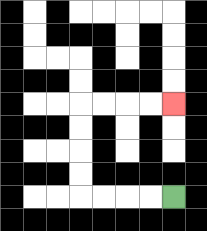{'start': '[7, 8]', 'end': '[7, 4]', 'path_directions': 'L,L,L,L,U,U,U,U,R,R,R,R', 'path_coordinates': '[[7, 8], [6, 8], [5, 8], [4, 8], [3, 8], [3, 7], [3, 6], [3, 5], [3, 4], [4, 4], [5, 4], [6, 4], [7, 4]]'}